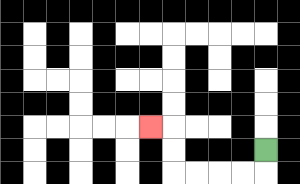{'start': '[11, 6]', 'end': '[6, 5]', 'path_directions': 'D,L,L,L,L,U,U,L', 'path_coordinates': '[[11, 6], [11, 7], [10, 7], [9, 7], [8, 7], [7, 7], [7, 6], [7, 5], [6, 5]]'}